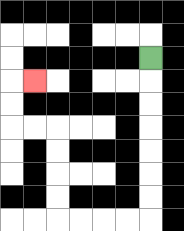{'start': '[6, 2]', 'end': '[1, 3]', 'path_directions': 'D,D,D,D,D,D,D,L,L,L,L,U,U,U,U,L,L,U,U,R', 'path_coordinates': '[[6, 2], [6, 3], [6, 4], [6, 5], [6, 6], [6, 7], [6, 8], [6, 9], [5, 9], [4, 9], [3, 9], [2, 9], [2, 8], [2, 7], [2, 6], [2, 5], [1, 5], [0, 5], [0, 4], [0, 3], [1, 3]]'}